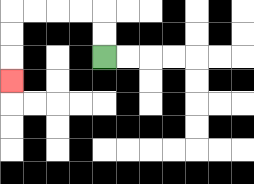{'start': '[4, 2]', 'end': '[0, 3]', 'path_directions': 'U,U,L,L,L,L,D,D,D', 'path_coordinates': '[[4, 2], [4, 1], [4, 0], [3, 0], [2, 0], [1, 0], [0, 0], [0, 1], [0, 2], [0, 3]]'}